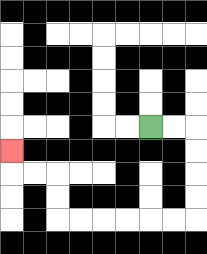{'start': '[6, 5]', 'end': '[0, 6]', 'path_directions': 'R,R,D,D,D,D,L,L,L,L,L,L,U,U,L,L,U', 'path_coordinates': '[[6, 5], [7, 5], [8, 5], [8, 6], [8, 7], [8, 8], [8, 9], [7, 9], [6, 9], [5, 9], [4, 9], [3, 9], [2, 9], [2, 8], [2, 7], [1, 7], [0, 7], [0, 6]]'}